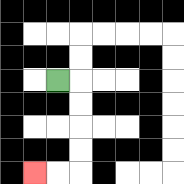{'start': '[2, 3]', 'end': '[1, 7]', 'path_directions': 'R,D,D,D,D,L,L', 'path_coordinates': '[[2, 3], [3, 3], [3, 4], [3, 5], [3, 6], [3, 7], [2, 7], [1, 7]]'}